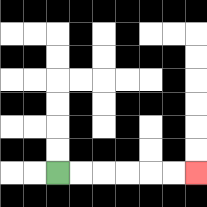{'start': '[2, 7]', 'end': '[8, 7]', 'path_directions': 'R,R,R,R,R,R', 'path_coordinates': '[[2, 7], [3, 7], [4, 7], [5, 7], [6, 7], [7, 7], [8, 7]]'}